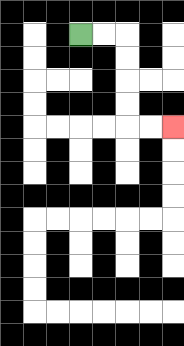{'start': '[3, 1]', 'end': '[7, 5]', 'path_directions': 'R,R,D,D,D,D,R,R', 'path_coordinates': '[[3, 1], [4, 1], [5, 1], [5, 2], [5, 3], [5, 4], [5, 5], [6, 5], [7, 5]]'}